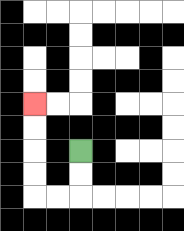{'start': '[3, 6]', 'end': '[1, 4]', 'path_directions': 'D,D,L,L,U,U,U,U', 'path_coordinates': '[[3, 6], [3, 7], [3, 8], [2, 8], [1, 8], [1, 7], [1, 6], [1, 5], [1, 4]]'}